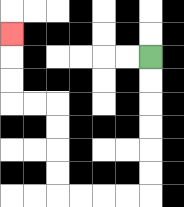{'start': '[6, 2]', 'end': '[0, 1]', 'path_directions': 'D,D,D,D,D,D,L,L,L,L,U,U,U,U,L,L,U,U,U', 'path_coordinates': '[[6, 2], [6, 3], [6, 4], [6, 5], [6, 6], [6, 7], [6, 8], [5, 8], [4, 8], [3, 8], [2, 8], [2, 7], [2, 6], [2, 5], [2, 4], [1, 4], [0, 4], [0, 3], [0, 2], [0, 1]]'}